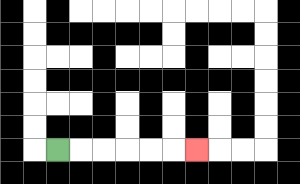{'start': '[2, 6]', 'end': '[8, 6]', 'path_directions': 'R,R,R,R,R,R', 'path_coordinates': '[[2, 6], [3, 6], [4, 6], [5, 6], [6, 6], [7, 6], [8, 6]]'}